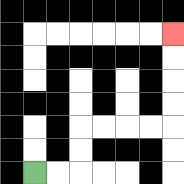{'start': '[1, 7]', 'end': '[7, 1]', 'path_directions': 'R,R,U,U,R,R,R,R,U,U,U,U', 'path_coordinates': '[[1, 7], [2, 7], [3, 7], [3, 6], [3, 5], [4, 5], [5, 5], [6, 5], [7, 5], [7, 4], [7, 3], [7, 2], [7, 1]]'}